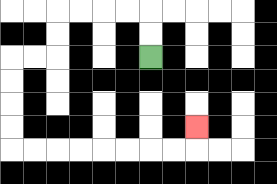{'start': '[6, 2]', 'end': '[8, 5]', 'path_directions': 'U,U,L,L,L,L,D,D,L,L,D,D,D,D,R,R,R,R,R,R,R,R,U', 'path_coordinates': '[[6, 2], [6, 1], [6, 0], [5, 0], [4, 0], [3, 0], [2, 0], [2, 1], [2, 2], [1, 2], [0, 2], [0, 3], [0, 4], [0, 5], [0, 6], [1, 6], [2, 6], [3, 6], [4, 6], [5, 6], [6, 6], [7, 6], [8, 6], [8, 5]]'}